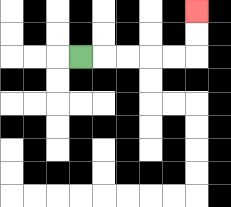{'start': '[3, 2]', 'end': '[8, 0]', 'path_directions': 'R,R,R,R,R,U,U', 'path_coordinates': '[[3, 2], [4, 2], [5, 2], [6, 2], [7, 2], [8, 2], [8, 1], [8, 0]]'}